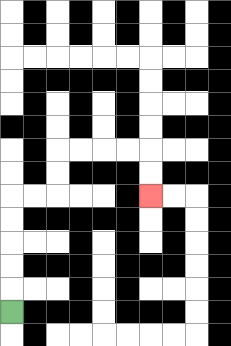{'start': '[0, 13]', 'end': '[6, 8]', 'path_directions': 'U,U,U,U,U,R,R,U,U,R,R,R,R,D,D', 'path_coordinates': '[[0, 13], [0, 12], [0, 11], [0, 10], [0, 9], [0, 8], [1, 8], [2, 8], [2, 7], [2, 6], [3, 6], [4, 6], [5, 6], [6, 6], [6, 7], [6, 8]]'}